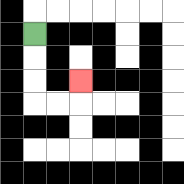{'start': '[1, 1]', 'end': '[3, 3]', 'path_directions': 'D,D,D,R,R,U', 'path_coordinates': '[[1, 1], [1, 2], [1, 3], [1, 4], [2, 4], [3, 4], [3, 3]]'}